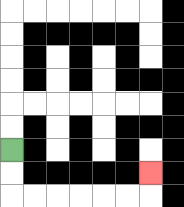{'start': '[0, 6]', 'end': '[6, 7]', 'path_directions': 'D,D,R,R,R,R,R,R,U', 'path_coordinates': '[[0, 6], [0, 7], [0, 8], [1, 8], [2, 8], [3, 8], [4, 8], [5, 8], [6, 8], [6, 7]]'}